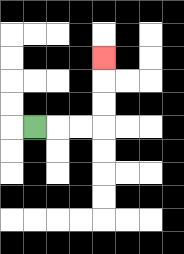{'start': '[1, 5]', 'end': '[4, 2]', 'path_directions': 'R,R,R,U,U,U', 'path_coordinates': '[[1, 5], [2, 5], [3, 5], [4, 5], [4, 4], [4, 3], [4, 2]]'}